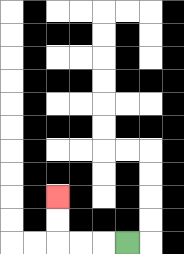{'start': '[5, 10]', 'end': '[2, 8]', 'path_directions': 'L,L,L,U,U', 'path_coordinates': '[[5, 10], [4, 10], [3, 10], [2, 10], [2, 9], [2, 8]]'}